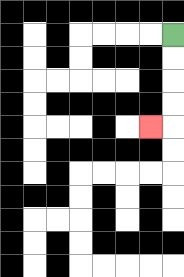{'start': '[7, 1]', 'end': '[6, 5]', 'path_directions': 'D,D,D,D,L', 'path_coordinates': '[[7, 1], [7, 2], [7, 3], [7, 4], [7, 5], [6, 5]]'}